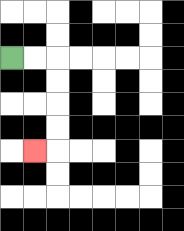{'start': '[0, 2]', 'end': '[1, 6]', 'path_directions': 'R,R,D,D,D,D,L', 'path_coordinates': '[[0, 2], [1, 2], [2, 2], [2, 3], [2, 4], [2, 5], [2, 6], [1, 6]]'}